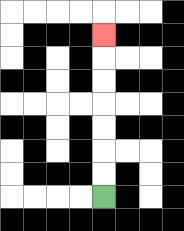{'start': '[4, 8]', 'end': '[4, 1]', 'path_directions': 'U,U,U,U,U,U,U', 'path_coordinates': '[[4, 8], [4, 7], [4, 6], [4, 5], [4, 4], [4, 3], [4, 2], [4, 1]]'}